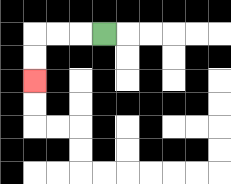{'start': '[4, 1]', 'end': '[1, 3]', 'path_directions': 'L,L,L,D,D', 'path_coordinates': '[[4, 1], [3, 1], [2, 1], [1, 1], [1, 2], [1, 3]]'}